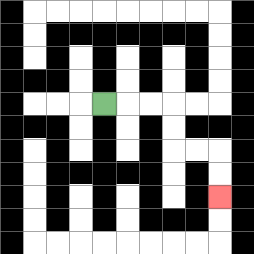{'start': '[4, 4]', 'end': '[9, 8]', 'path_directions': 'R,R,R,D,D,R,R,D,D', 'path_coordinates': '[[4, 4], [5, 4], [6, 4], [7, 4], [7, 5], [7, 6], [8, 6], [9, 6], [9, 7], [9, 8]]'}